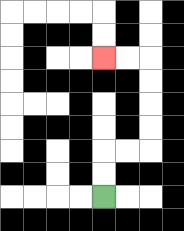{'start': '[4, 8]', 'end': '[4, 2]', 'path_directions': 'U,U,R,R,U,U,U,U,L,L', 'path_coordinates': '[[4, 8], [4, 7], [4, 6], [5, 6], [6, 6], [6, 5], [6, 4], [6, 3], [6, 2], [5, 2], [4, 2]]'}